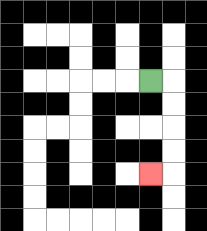{'start': '[6, 3]', 'end': '[6, 7]', 'path_directions': 'R,D,D,D,D,L', 'path_coordinates': '[[6, 3], [7, 3], [7, 4], [7, 5], [7, 6], [7, 7], [6, 7]]'}